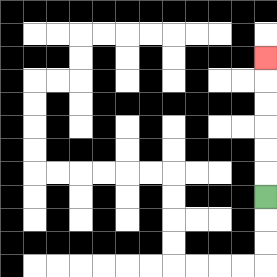{'start': '[11, 8]', 'end': '[11, 2]', 'path_directions': 'U,U,U,U,U,U', 'path_coordinates': '[[11, 8], [11, 7], [11, 6], [11, 5], [11, 4], [11, 3], [11, 2]]'}